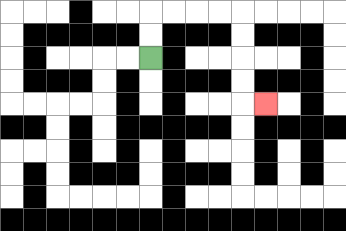{'start': '[6, 2]', 'end': '[11, 4]', 'path_directions': 'U,U,R,R,R,R,D,D,D,D,R', 'path_coordinates': '[[6, 2], [6, 1], [6, 0], [7, 0], [8, 0], [9, 0], [10, 0], [10, 1], [10, 2], [10, 3], [10, 4], [11, 4]]'}